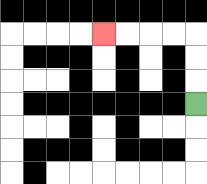{'start': '[8, 4]', 'end': '[4, 1]', 'path_directions': 'U,U,U,L,L,L,L', 'path_coordinates': '[[8, 4], [8, 3], [8, 2], [8, 1], [7, 1], [6, 1], [5, 1], [4, 1]]'}